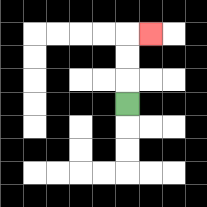{'start': '[5, 4]', 'end': '[6, 1]', 'path_directions': 'U,U,U,R', 'path_coordinates': '[[5, 4], [5, 3], [5, 2], [5, 1], [6, 1]]'}